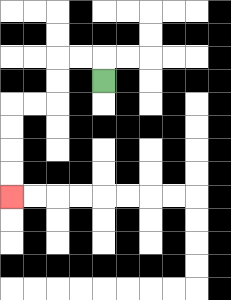{'start': '[4, 3]', 'end': '[0, 8]', 'path_directions': 'U,L,L,D,D,L,L,D,D,D,D', 'path_coordinates': '[[4, 3], [4, 2], [3, 2], [2, 2], [2, 3], [2, 4], [1, 4], [0, 4], [0, 5], [0, 6], [0, 7], [0, 8]]'}